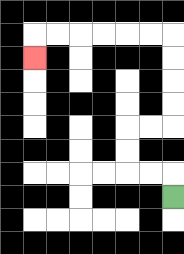{'start': '[7, 8]', 'end': '[1, 2]', 'path_directions': 'U,L,L,U,U,R,R,U,U,U,U,L,L,L,L,L,L,D', 'path_coordinates': '[[7, 8], [7, 7], [6, 7], [5, 7], [5, 6], [5, 5], [6, 5], [7, 5], [7, 4], [7, 3], [7, 2], [7, 1], [6, 1], [5, 1], [4, 1], [3, 1], [2, 1], [1, 1], [1, 2]]'}